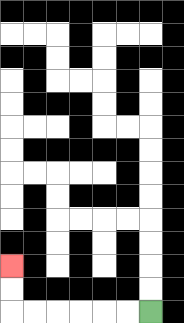{'start': '[6, 13]', 'end': '[0, 11]', 'path_directions': 'L,L,L,L,L,L,U,U', 'path_coordinates': '[[6, 13], [5, 13], [4, 13], [3, 13], [2, 13], [1, 13], [0, 13], [0, 12], [0, 11]]'}